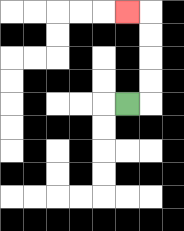{'start': '[5, 4]', 'end': '[5, 0]', 'path_directions': 'R,U,U,U,U,L', 'path_coordinates': '[[5, 4], [6, 4], [6, 3], [6, 2], [6, 1], [6, 0], [5, 0]]'}